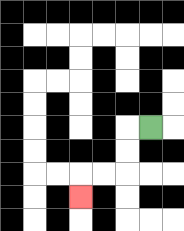{'start': '[6, 5]', 'end': '[3, 8]', 'path_directions': 'L,D,D,L,L,D', 'path_coordinates': '[[6, 5], [5, 5], [5, 6], [5, 7], [4, 7], [3, 7], [3, 8]]'}